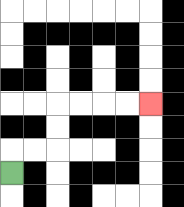{'start': '[0, 7]', 'end': '[6, 4]', 'path_directions': 'U,R,R,U,U,R,R,R,R', 'path_coordinates': '[[0, 7], [0, 6], [1, 6], [2, 6], [2, 5], [2, 4], [3, 4], [4, 4], [5, 4], [6, 4]]'}